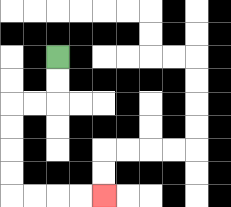{'start': '[2, 2]', 'end': '[4, 8]', 'path_directions': 'D,D,L,L,D,D,D,D,R,R,R,R', 'path_coordinates': '[[2, 2], [2, 3], [2, 4], [1, 4], [0, 4], [0, 5], [0, 6], [0, 7], [0, 8], [1, 8], [2, 8], [3, 8], [4, 8]]'}